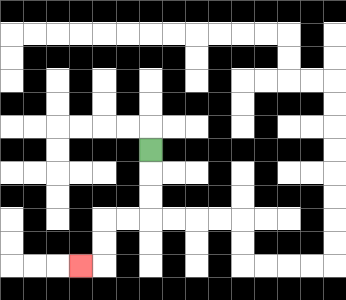{'start': '[6, 6]', 'end': '[3, 11]', 'path_directions': 'D,D,D,L,L,D,D,L', 'path_coordinates': '[[6, 6], [6, 7], [6, 8], [6, 9], [5, 9], [4, 9], [4, 10], [4, 11], [3, 11]]'}